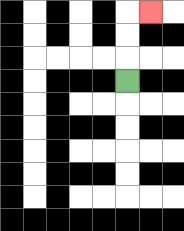{'start': '[5, 3]', 'end': '[6, 0]', 'path_directions': 'U,U,U,R', 'path_coordinates': '[[5, 3], [5, 2], [5, 1], [5, 0], [6, 0]]'}